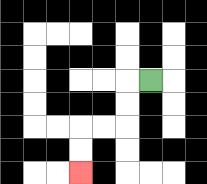{'start': '[6, 3]', 'end': '[3, 7]', 'path_directions': 'L,D,D,L,L,D,D', 'path_coordinates': '[[6, 3], [5, 3], [5, 4], [5, 5], [4, 5], [3, 5], [3, 6], [3, 7]]'}